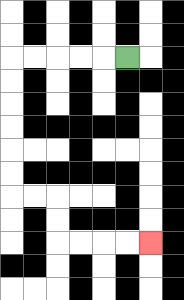{'start': '[5, 2]', 'end': '[6, 10]', 'path_directions': 'L,L,L,L,L,D,D,D,D,D,D,R,R,D,D,R,R,R,R', 'path_coordinates': '[[5, 2], [4, 2], [3, 2], [2, 2], [1, 2], [0, 2], [0, 3], [0, 4], [0, 5], [0, 6], [0, 7], [0, 8], [1, 8], [2, 8], [2, 9], [2, 10], [3, 10], [4, 10], [5, 10], [6, 10]]'}